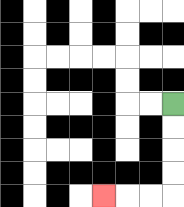{'start': '[7, 4]', 'end': '[4, 8]', 'path_directions': 'D,D,D,D,L,L,L', 'path_coordinates': '[[7, 4], [7, 5], [7, 6], [7, 7], [7, 8], [6, 8], [5, 8], [4, 8]]'}